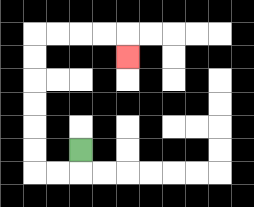{'start': '[3, 6]', 'end': '[5, 2]', 'path_directions': 'D,L,L,U,U,U,U,U,U,R,R,R,R,D', 'path_coordinates': '[[3, 6], [3, 7], [2, 7], [1, 7], [1, 6], [1, 5], [1, 4], [1, 3], [1, 2], [1, 1], [2, 1], [3, 1], [4, 1], [5, 1], [5, 2]]'}